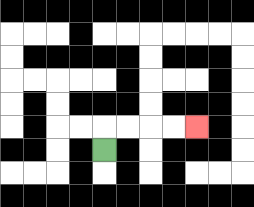{'start': '[4, 6]', 'end': '[8, 5]', 'path_directions': 'U,R,R,R,R', 'path_coordinates': '[[4, 6], [4, 5], [5, 5], [6, 5], [7, 5], [8, 5]]'}